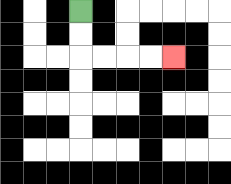{'start': '[3, 0]', 'end': '[7, 2]', 'path_directions': 'D,D,R,R,R,R', 'path_coordinates': '[[3, 0], [3, 1], [3, 2], [4, 2], [5, 2], [6, 2], [7, 2]]'}